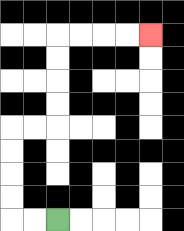{'start': '[2, 9]', 'end': '[6, 1]', 'path_directions': 'L,L,U,U,U,U,R,R,U,U,U,U,R,R,R,R', 'path_coordinates': '[[2, 9], [1, 9], [0, 9], [0, 8], [0, 7], [0, 6], [0, 5], [1, 5], [2, 5], [2, 4], [2, 3], [2, 2], [2, 1], [3, 1], [4, 1], [5, 1], [6, 1]]'}